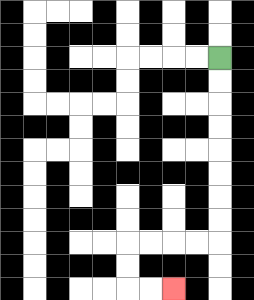{'start': '[9, 2]', 'end': '[7, 12]', 'path_directions': 'D,D,D,D,D,D,D,D,L,L,L,L,D,D,R,R', 'path_coordinates': '[[9, 2], [9, 3], [9, 4], [9, 5], [9, 6], [9, 7], [9, 8], [9, 9], [9, 10], [8, 10], [7, 10], [6, 10], [5, 10], [5, 11], [5, 12], [6, 12], [7, 12]]'}